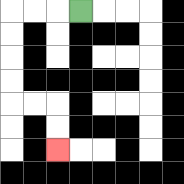{'start': '[3, 0]', 'end': '[2, 6]', 'path_directions': 'L,L,L,D,D,D,D,R,R,D,D', 'path_coordinates': '[[3, 0], [2, 0], [1, 0], [0, 0], [0, 1], [0, 2], [0, 3], [0, 4], [1, 4], [2, 4], [2, 5], [2, 6]]'}